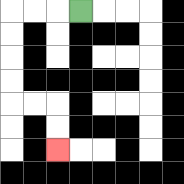{'start': '[3, 0]', 'end': '[2, 6]', 'path_directions': 'L,L,L,D,D,D,D,R,R,D,D', 'path_coordinates': '[[3, 0], [2, 0], [1, 0], [0, 0], [0, 1], [0, 2], [0, 3], [0, 4], [1, 4], [2, 4], [2, 5], [2, 6]]'}